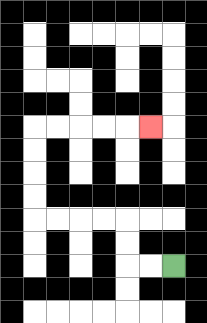{'start': '[7, 11]', 'end': '[6, 5]', 'path_directions': 'L,L,U,U,L,L,L,L,U,U,U,U,R,R,R,R,R', 'path_coordinates': '[[7, 11], [6, 11], [5, 11], [5, 10], [5, 9], [4, 9], [3, 9], [2, 9], [1, 9], [1, 8], [1, 7], [1, 6], [1, 5], [2, 5], [3, 5], [4, 5], [5, 5], [6, 5]]'}